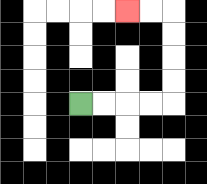{'start': '[3, 4]', 'end': '[5, 0]', 'path_directions': 'R,R,R,R,U,U,U,U,L,L', 'path_coordinates': '[[3, 4], [4, 4], [5, 4], [6, 4], [7, 4], [7, 3], [7, 2], [7, 1], [7, 0], [6, 0], [5, 0]]'}